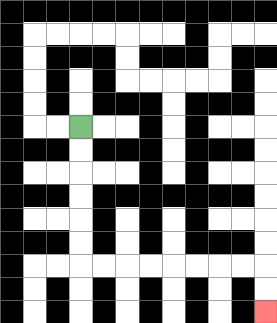{'start': '[3, 5]', 'end': '[11, 13]', 'path_directions': 'D,D,D,D,D,D,R,R,R,R,R,R,R,R,D,D', 'path_coordinates': '[[3, 5], [3, 6], [3, 7], [3, 8], [3, 9], [3, 10], [3, 11], [4, 11], [5, 11], [6, 11], [7, 11], [8, 11], [9, 11], [10, 11], [11, 11], [11, 12], [11, 13]]'}